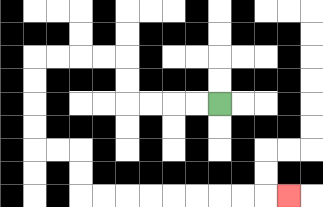{'start': '[9, 4]', 'end': '[12, 8]', 'path_directions': 'L,L,L,L,U,U,L,L,L,L,D,D,D,D,R,R,D,D,R,R,R,R,R,R,R,R,R', 'path_coordinates': '[[9, 4], [8, 4], [7, 4], [6, 4], [5, 4], [5, 3], [5, 2], [4, 2], [3, 2], [2, 2], [1, 2], [1, 3], [1, 4], [1, 5], [1, 6], [2, 6], [3, 6], [3, 7], [3, 8], [4, 8], [5, 8], [6, 8], [7, 8], [8, 8], [9, 8], [10, 8], [11, 8], [12, 8]]'}